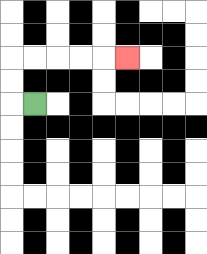{'start': '[1, 4]', 'end': '[5, 2]', 'path_directions': 'L,U,U,R,R,R,R,R', 'path_coordinates': '[[1, 4], [0, 4], [0, 3], [0, 2], [1, 2], [2, 2], [3, 2], [4, 2], [5, 2]]'}